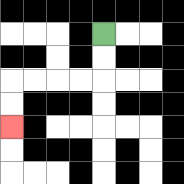{'start': '[4, 1]', 'end': '[0, 5]', 'path_directions': 'D,D,L,L,L,L,D,D', 'path_coordinates': '[[4, 1], [4, 2], [4, 3], [3, 3], [2, 3], [1, 3], [0, 3], [0, 4], [0, 5]]'}